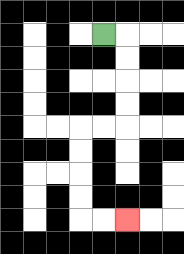{'start': '[4, 1]', 'end': '[5, 9]', 'path_directions': 'R,D,D,D,D,L,L,D,D,D,D,R,R', 'path_coordinates': '[[4, 1], [5, 1], [5, 2], [5, 3], [5, 4], [5, 5], [4, 5], [3, 5], [3, 6], [3, 7], [3, 8], [3, 9], [4, 9], [5, 9]]'}